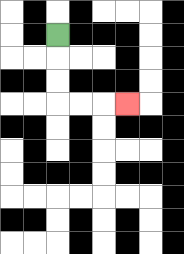{'start': '[2, 1]', 'end': '[5, 4]', 'path_directions': 'D,D,D,R,R,R', 'path_coordinates': '[[2, 1], [2, 2], [2, 3], [2, 4], [3, 4], [4, 4], [5, 4]]'}